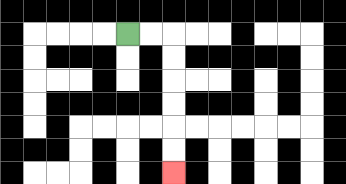{'start': '[5, 1]', 'end': '[7, 7]', 'path_directions': 'R,R,D,D,D,D,D,D', 'path_coordinates': '[[5, 1], [6, 1], [7, 1], [7, 2], [7, 3], [7, 4], [7, 5], [7, 6], [7, 7]]'}